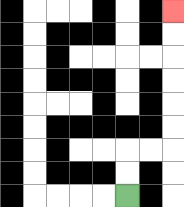{'start': '[5, 8]', 'end': '[7, 0]', 'path_directions': 'U,U,R,R,U,U,U,U,U,U', 'path_coordinates': '[[5, 8], [5, 7], [5, 6], [6, 6], [7, 6], [7, 5], [7, 4], [7, 3], [7, 2], [7, 1], [7, 0]]'}